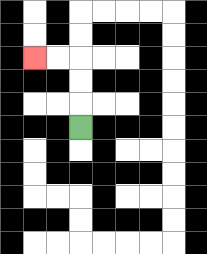{'start': '[3, 5]', 'end': '[1, 2]', 'path_directions': 'U,U,U,L,L', 'path_coordinates': '[[3, 5], [3, 4], [3, 3], [3, 2], [2, 2], [1, 2]]'}